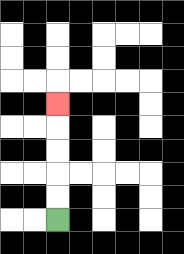{'start': '[2, 9]', 'end': '[2, 4]', 'path_directions': 'U,U,U,U,U', 'path_coordinates': '[[2, 9], [2, 8], [2, 7], [2, 6], [2, 5], [2, 4]]'}